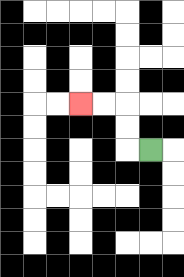{'start': '[6, 6]', 'end': '[3, 4]', 'path_directions': 'L,U,U,L,L', 'path_coordinates': '[[6, 6], [5, 6], [5, 5], [5, 4], [4, 4], [3, 4]]'}